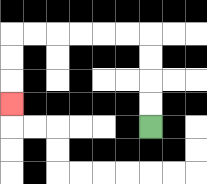{'start': '[6, 5]', 'end': '[0, 4]', 'path_directions': 'U,U,U,U,L,L,L,L,L,L,D,D,D', 'path_coordinates': '[[6, 5], [6, 4], [6, 3], [6, 2], [6, 1], [5, 1], [4, 1], [3, 1], [2, 1], [1, 1], [0, 1], [0, 2], [0, 3], [0, 4]]'}